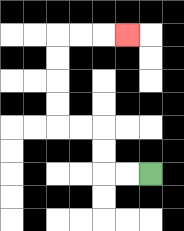{'start': '[6, 7]', 'end': '[5, 1]', 'path_directions': 'L,L,U,U,L,L,U,U,U,U,R,R,R', 'path_coordinates': '[[6, 7], [5, 7], [4, 7], [4, 6], [4, 5], [3, 5], [2, 5], [2, 4], [2, 3], [2, 2], [2, 1], [3, 1], [4, 1], [5, 1]]'}